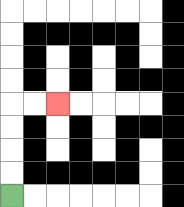{'start': '[0, 8]', 'end': '[2, 4]', 'path_directions': 'U,U,U,U,R,R', 'path_coordinates': '[[0, 8], [0, 7], [0, 6], [0, 5], [0, 4], [1, 4], [2, 4]]'}